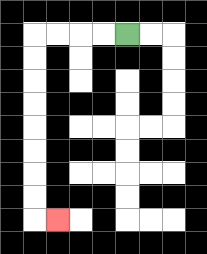{'start': '[5, 1]', 'end': '[2, 9]', 'path_directions': 'L,L,L,L,D,D,D,D,D,D,D,D,R', 'path_coordinates': '[[5, 1], [4, 1], [3, 1], [2, 1], [1, 1], [1, 2], [1, 3], [1, 4], [1, 5], [1, 6], [1, 7], [1, 8], [1, 9], [2, 9]]'}